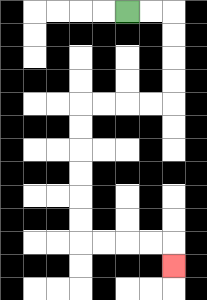{'start': '[5, 0]', 'end': '[7, 11]', 'path_directions': 'R,R,D,D,D,D,L,L,L,L,D,D,D,D,D,D,R,R,R,R,D', 'path_coordinates': '[[5, 0], [6, 0], [7, 0], [7, 1], [7, 2], [7, 3], [7, 4], [6, 4], [5, 4], [4, 4], [3, 4], [3, 5], [3, 6], [3, 7], [3, 8], [3, 9], [3, 10], [4, 10], [5, 10], [6, 10], [7, 10], [7, 11]]'}